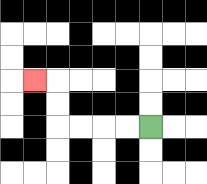{'start': '[6, 5]', 'end': '[1, 3]', 'path_directions': 'L,L,L,L,U,U,L', 'path_coordinates': '[[6, 5], [5, 5], [4, 5], [3, 5], [2, 5], [2, 4], [2, 3], [1, 3]]'}